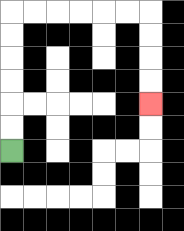{'start': '[0, 6]', 'end': '[6, 4]', 'path_directions': 'U,U,U,U,U,U,R,R,R,R,R,R,D,D,D,D', 'path_coordinates': '[[0, 6], [0, 5], [0, 4], [0, 3], [0, 2], [0, 1], [0, 0], [1, 0], [2, 0], [3, 0], [4, 0], [5, 0], [6, 0], [6, 1], [6, 2], [6, 3], [6, 4]]'}